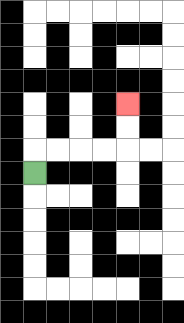{'start': '[1, 7]', 'end': '[5, 4]', 'path_directions': 'U,R,R,R,R,U,U', 'path_coordinates': '[[1, 7], [1, 6], [2, 6], [3, 6], [4, 6], [5, 6], [5, 5], [5, 4]]'}